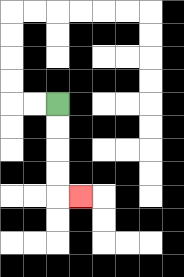{'start': '[2, 4]', 'end': '[3, 8]', 'path_directions': 'D,D,D,D,R', 'path_coordinates': '[[2, 4], [2, 5], [2, 6], [2, 7], [2, 8], [3, 8]]'}